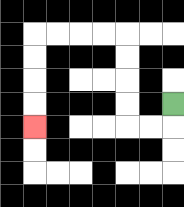{'start': '[7, 4]', 'end': '[1, 5]', 'path_directions': 'D,L,L,U,U,U,U,L,L,L,L,D,D,D,D', 'path_coordinates': '[[7, 4], [7, 5], [6, 5], [5, 5], [5, 4], [5, 3], [5, 2], [5, 1], [4, 1], [3, 1], [2, 1], [1, 1], [1, 2], [1, 3], [1, 4], [1, 5]]'}